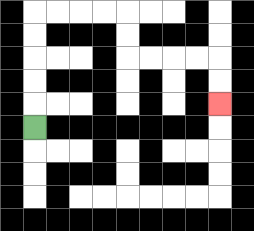{'start': '[1, 5]', 'end': '[9, 4]', 'path_directions': 'U,U,U,U,U,R,R,R,R,D,D,R,R,R,R,D,D', 'path_coordinates': '[[1, 5], [1, 4], [1, 3], [1, 2], [1, 1], [1, 0], [2, 0], [3, 0], [4, 0], [5, 0], [5, 1], [5, 2], [6, 2], [7, 2], [8, 2], [9, 2], [9, 3], [9, 4]]'}